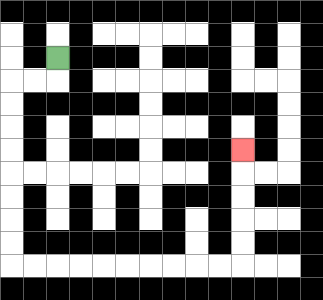{'start': '[2, 2]', 'end': '[10, 6]', 'path_directions': 'D,L,L,D,D,D,D,D,D,D,D,R,R,R,R,R,R,R,R,R,R,U,U,U,U,U', 'path_coordinates': '[[2, 2], [2, 3], [1, 3], [0, 3], [0, 4], [0, 5], [0, 6], [0, 7], [0, 8], [0, 9], [0, 10], [0, 11], [1, 11], [2, 11], [3, 11], [4, 11], [5, 11], [6, 11], [7, 11], [8, 11], [9, 11], [10, 11], [10, 10], [10, 9], [10, 8], [10, 7], [10, 6]]'}